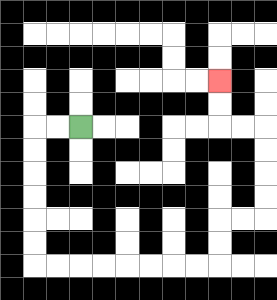{'start': '[3, 5]', 'end': '[9, 3]', 'path_directions': 'L,L,D,D,D,D,D,D,R,R,R,R,R,R,R,R,U,U,R,R,U,U,U,U,L,L,U,U', 'path_coordinates': '[[3, 5], [2, 5], [1, 5], [1, 6], [1, 7], [1, 8], [1, 9], [1, 10], [1, 11], [2, 11], [3, 11], [4, 11], [5, 11], [6, 11], [7, 11], [8, 11], [9, 11], [9, 10], [9, 9], [10, 9], [11, 9], [11, 8], [11, 7], [11, 6], [11, 5], [10, 5], [9, 5], [9, 4], [9, 3]]'}